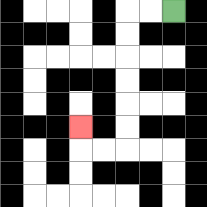{'start': '[7, 0]', 'end': '[3, 5]', 'path_directions': 'L,L,D,D,D,D,D,D,L,L,U', 'path_coordinates': '[[7, 0], [6, 0], [5, 0], [5, 1], [5, 2], [5, 3], [5, 4], [5, 5], [5, 6], [4, 6], [3, 6], [3, 5]]'}